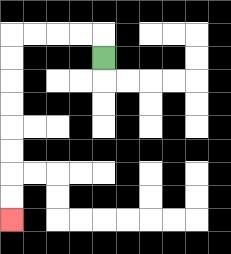{'start': '[4, 2]', 'end': '[0, 9]', 'path_directions': 'U,L,L,L,L,D,D,D,D,D,D,D,D', 'path_coordinates': '[[4, 2], [4, 1], [3, 1], [2, 1], [1, 1], [0, 1], [0, 2], [0, 3], [0, 4], [0, 5], [0, 6], [0, 7], [0, 8], [0, 9]]'}